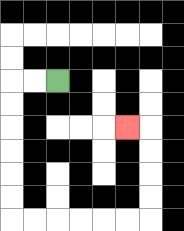{'start': '[2, 3]', 'end': '[5, 5]', 'path_directions': 'L,L,D,D,D,D,D,D,R,R,R,R,R,R,U,U,U,U,L', 'path_coordinates': '[[2, 3], [1, 3], [0, 3], [0, 4], [0, 5], [0, 6], [0, 7], [0, 8], [0, 9], [1, 9], [2, 9], [3, 9], [4, 9], [5, 9], [6, 9], [6, 8], [6, 7], [6, 6], [6, 5], [5, 5]]'}